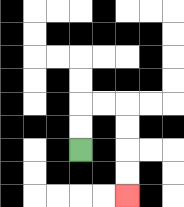{'start': '[3, 6]', 'end': '[5, 8]', 'path_directions': 'U,U,R,R,D,D,D,D', 'path_coordinates': '[[3, 6], [3, 5], [3, 4], [4, 4], [5, 4], [5, 5], [5, 6], [5, 7], [5, 8]]'}